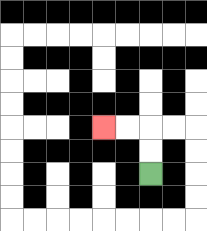{'start': '[6, 7]', 'end': '[4, 5]', 'path_directions': 'U,U,L,L', 'path_coordinates': '[[6, 7], [6, 6], [6, 5], [5, 5], [4, 5]]'}